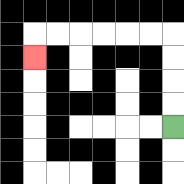{'start': '[7, 5]', 'end': '[1, 2]', 'path_directions': 'U,U,U,U,L,L,L,L,L,L,D', 'path_coordinates': '[[7, 5], [7, 4], [7, 3], [7, 2], [7, 1], [6, 1], [5, 1], [4, 1], [3, 1], [2, 1], [1, 1], [1, 2]]'}